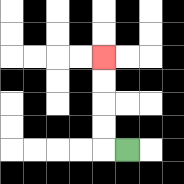{'start': '[5, 6]', 'end': '[4, 2]', 'path_directions': 'L,U,U,U,U', 'path_coordinates': '[[5, 6], [4, 6], [4, 5], [4, 4], [4, 3], [4, 2]]'}